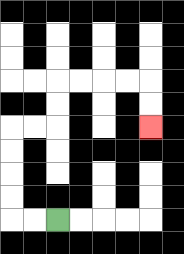{'start': '[2, 9]', 'end': '[6, 5]', 'path_directions': 'L,L,U,U,U,U,R,R,U,U,R,R,R,R,D,D', 'path_coordinates': '[[2, 9], [1, 9], [0, 9], [0, 8], [0, 7], [0, 6], [0, 5], [1, 5], [2, 5], [2, 4], [2, 3], [3, 3], [4, 3], [5, 3], [6, 3], [6, 4], [6, 5]]'}